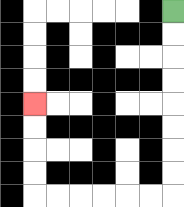{'start': '[7, 0]', 'end': '[1, 4]', 'path_directions': 'D,D,D,D,D,D,D,D,L,L,L,L,L,L,U,U,U,U', 'path_coordinates': '[[7, 0], [7, 1], [7, 2], [7, 3], [7, 4], [7, 5], [7, 6], [7, 7], [7, 8], [6, 8], [5, 8], [4, 8], [3, 8], [2, 8], [1, 8], [1, 7], [1, 6], [1, 5], [1, 4]]'}